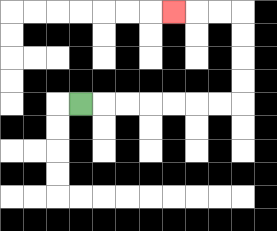{'start': '[3, 4]', 'end': '[7, 0]', 'path_directions': 'R,R,R,R,R,R,R,U,U,U,U,L,L,L', 'path_coordinates': '[[3, 4], [4, 4], [5, 4], [6, 4], [7, 4], [8, 4], [9, 4], [10, 4], [10, 3], [10, 2], [10, 1], [10, 0], [9, 0], [8, 0], [7, 0]]'}